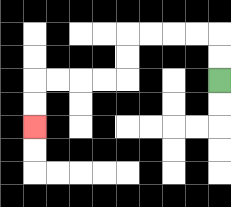{'start': '[9, 3]', 'end': '[1, 5]', 'path_directions': 'U,U,L,L,L,L,D,D,L,L,L,L,D,D', 'path_coordinates': '[[9, 3], [9, 2], [9, 1], [8, 1], [7, 1], [6, 1], [5, 1], [5, 2], [5, 3], [4, 3], [3, 3], [2, 3], [1, 3], [1, 4], [1, 5]]'}